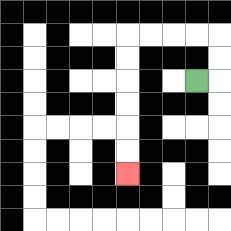{'start': '[8, 3]', 'end': '[5, 7]', 'path_directions': 'R,U,U,L,L,L,L,D,D,D,D,D,D', 'path_coordinates': '[[8, 3], [9, 3], [9, 2], [9, 1], [8, 1], [7, 1], [6, 1], [5, 1], [5, 2], [5, 3], [5, 4], [5, 5], [5, 6], [5, 7]]'}